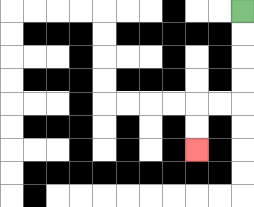{'start': '[10, 0]', 'end': '[8, 6]', 'path_directions': 'D,D,D,D,L,L,D,D', 'path_coordinates': '[[10, 0], [10, 1], [10, 2], [10, 3], [10, 4], [9, 4], [8, 4], [8, 5], [8, 6]]'}